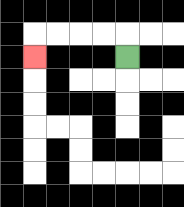{'start': '[5, 2]', 'end': '[1, 2]', 'path_directions': 'U,L,L,L,L,D', 'path_coordinates': '[[5, 2], [5, 1], [4, 1], [3, 1], [2, 1], [1, 1], [1, 2]]'}